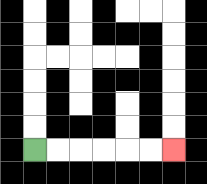{'start': '[1, 6]', 'end': '[7, 6]', 'path_directions': 'R,R,R,R,R,R', 'path_coordinates': '[[1, 6], [2, 6], [3, 6], [4, 6], [5, 6], [6, 6], [7, 6]]'}